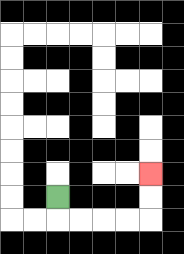{'start': '[2, 8]', 'end': '[6, 7]', 'path_directions': 'D,R,R,R,R,U,U', 'path_coordinates': '[[2, 8], [2, 9], [3, 9], [4, 9], [5, 9], [6, 9], [6, 8], [6, 7]]'}